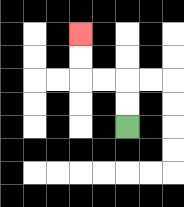{'start': '[5, 5]', 'end': '[3, 1]', 'path_directions': 'U,U,L,L,U,U', 'path_coordinates': '[[5, 5], [5, 4], [5, 3], [4, 3], [3, 3], [3, 2], [3, 1]]'}